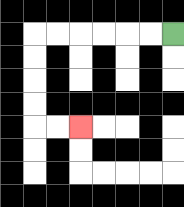{'start': '[7, 1]', 'end': '[3, 5]', 'path_directions': 'L,L,L,L,L,L,D,D,D,D,R,R', 'path_coordinates': '[[7, 1], [6, 1], [5, 1], [4, 1], [3, 1], [2, 1], [1, 1], [1, 2], [1, 3], [1, 4], [1, 5], [2, 5], [3, 5]]'}